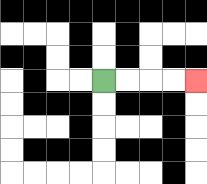{'start': '[4, 3]', 'end': '[8, 3]', 'path_directions': 'R,R,R,R', 'path_coordinates': '[[4, 3], [5, 3], [6, 3], [7, 3], [8, 3]]'}